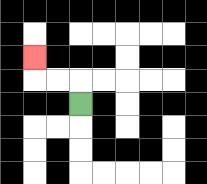{'start': '[3, 4]', 'end': '[1, 2]', 'path_directions': 'U,L,L,U', 'path_coordinates': '[[3, 4], [3, 3], [2, 3], [1, 3], [1, 2]]'}